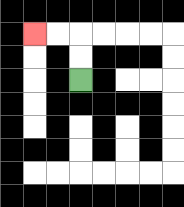{'start': '[3, 3]', 'end': '[1, 1]', 'path_directions': 'U,U,L,L', 'path_coordinates': '[[3, 3], [3, 2], [3, 1], [2, 1], [1, 1]]'}